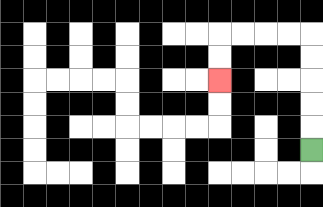{'start': '[13, 6]', 'end': '[9, 3]', 'path_directions': 'U,U,U,U,U,L,L,L,L,D,D', 'path_coordinates': '[[13, 6], [13, 5], [13, 4], [13, 3], [13, 2], [13, 1], [12, 1], [11, 1], [10, 1], [9, 1], [9, 2], [9, 3]]'}